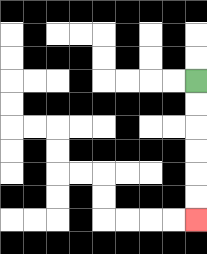{'start': '[8, 3]', 'end': '[8, 9]', 'path_directions': 'D,D,D,D,D,D', 'path_coordinates': '[[8, 3], [8, 4], [8, 5], [8, 6], [8, 7], [8, 8], [8, 9]]'}